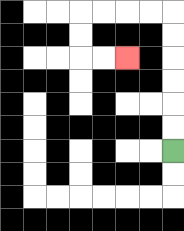{'start': '[7, 6]', 'end': '[5, 2]', 'path_directions': 'U,U,U,U,U,U,L,L,L,L,D,D,R,R', 'path_coordinates': '[[7, 6], [7, 5], [7, 4], [7, 3], [7, 2], [7, 1], [7, 0], [6, 0], [5, 0], [4, 0], [3, 0], [3, 1], [3, 2], [4, 2], [5, 2]]'}